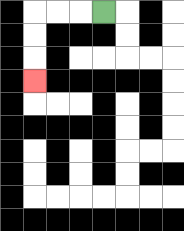{'start': '[4, 0]', 'end': '[1, 3]', 'path_directions': 'L,L,L,D,D,D', 'path_coordinates': '[[4, 0], [3, 0], [2, 0], [1, 0], [1, 1], [1, 2], [1, 3]]'}